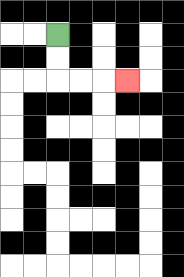{'start': '[2, 1]', 'end': '[5, 3]', 'path_directions': 'D,D,R,R,R', 'path_coordinates': '[[2, 1], [2, 2], [2, 3], [3, 3], [4, 3], [5, 3]]'}